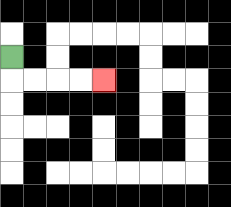{'start': '[0, 2]', 'end': '[4, 3]', 'path_directions': 'D,R,R,R,R', 'path_coordinates': '[[0, 2], [0, 3], [1, 3], [2, 3], [3, 3], [4, 3]]'}